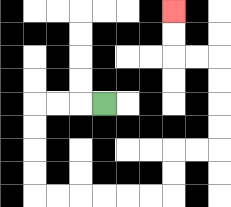{'start': '[4, 4]', 'end': '[7, 0]', 'path_directions': 'L,L,L,D,D,D,D,R,R,R,R,R,R,U,U,R,R,U,U,U,U,L,L,U,U', 'path_coordinates': '[[4, 4], [3, 4], [2, 4], [1, 4], [1, 5], [1, 6], [1, 7], [1, 8], [2, 8], [3, 8], [4, 8], [5, 8], [6, 8], [7, 8], [7, 7], [7, 6], [8, 6], [9, 6], [9, 5], [9, 4], [9, 3], [9, 2], [8, 2], [7, 2], [7, 1], [7, 0]]'}